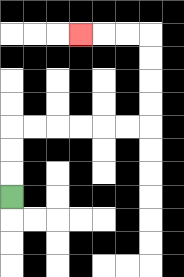{'start': '[0, 8]', 'end': '[3, 1]', 'path_directions': 'U,U,U,R,R,R,R,R,R,U,U,U,U,L,L,L', 'path_coordinates': '[[0, 8], [0, 7], [0, 6], [0, 5], [1, 5], [2, 5], [3, 5], [4, 5], [5, 5], [6, 5], [6, 4], [6, 3], [6, 2], [6, 1], [5, 1], [4, 1], [3, 1]]'}